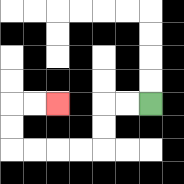{'start': '[6, 4]', 'end': '[2, 4]', 'path_directions': 'L,L,D,D,L,L,L,L,U,U,R,R', 'path_coordinates': '[[6, 4], [5, 4], [4, 4], [4, 5], [4, 6], [3, 6], [2, 6], [1, 6], [0, 6], [0, 5], [0, 4], [1, 4], [2, 4]]'}